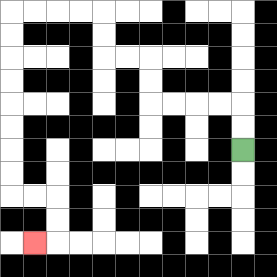{'start': '[10, 6]', 'end': '[1, 10]', 'path_directions': 'U,U,L,L,L,L,U,U,L,L,U,U,L,L,L,L,D,D,D,D,D,D,D,D,R,R,D,D,L', 'path_coordinates': '[[10, 6], [10, 5], [10, 4], [9, 4], [8, 4], [7, 4], [6, 4], [6, 3], [6, 2], [5, 2], [4, 2], [4, 1], [4, 0], [3, 0], [2, 0], [1, 0], [0, 0], [0, 1], [0, 2], [0, 3], [0, 4], [0, 5], [0, 6], [0, 7], [0, 8], [1, 8], [2, 8], [2, 9], [2, 10], [1, 10]]'}